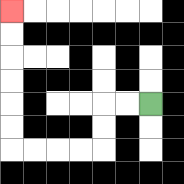{'start': '[6, 4]', 'end': '[0, 0]', 'path_directions': 'L,L,D,D,L,L,L,L,U,U,U,U,U,U', 'path_coordinates': '[[6, 4], [5, 4], [4, 4], [4, 5], [4, 6], [3, 6], [2, 6], [1, 6], [0, 6], [0, 5], [0, 4], [0, 3], [0, 2], [0, 1], [0, 0]]'}